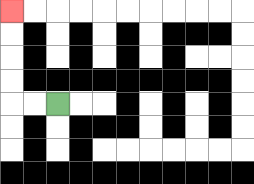{'start': '[2, 4]', 'end': '[0, 0]', 'path_directions': 'L,L,U,U,U,U', 'path_coordinates': '[[2, 4], [1, 4], [0, 4], [0, 3], [0, 2], [0, 1], [0, 0]]'}